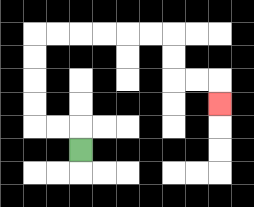{'start': '[3, 6]', 'end': '[9, 4]', 'path_directions': 'U,L,L,U,U,U,U,R,R,R,R,R,R,D,D,R,R,D', 'path_coordinates': '[[3, 6], [3, 5], [2, 5], [1, 5], [1, 4], [1, 3], [1, 2], [1, 1], [2, 1], [3, 1], [4, 1], [5, 1], [6, 1], [7, 1], [7, 2], [7, 3], [8, 3], [9, 3], [9, 4]]'}